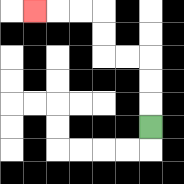{'start': '[6, 5]', 'end': '[1, 0]', 'path_directions': 'U,U,U,L,L,U,U,L,L,L', 'path_coordinates': '[[6, 5], [6, 4], [6, 3], [6, 2], [5, 2], [4, 2], [4, 1], [4, 0], [3, 0], [2, 0], [1, 0]]'}